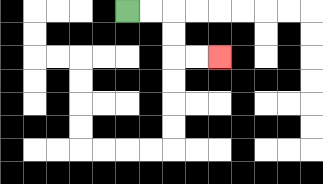{'start': '[5, 0]', 'end': '[9, 2]', 'path_directions': 'R,R,D,D,R,R', 'path_coordinates': '[[5, 0], [6, 0], [7, 0], [7, 1], [7, 2], [8, 2], [9, 2]]'}